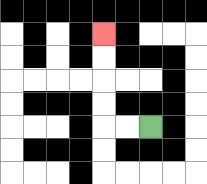{'start': '[6, 5]', 'end': '[4, 1]', 'path_directions': 'L,L,U,U,U,U', 'path_coordinates': '[[6, 5], [5, 5], [4, 5], [4, 4], [4, 3], [4, 2], [4, 1]]'}